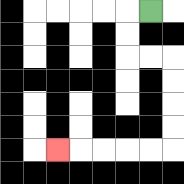{'start': '[6, 0]', 'end': '[2, 6]', 'path_directions': 'L,D,D,R,R,D,D,D,D,L,L,L,L,L', 'path_coordinates': '[[6, 0], [5, 0], [5, 1], [5, 2], [6, 2], [7, 2], [7, 3], [7, 4], [7, 5], [7, 6], [6, 6], [5, 6], [4, 6], [3, 6], [2, 6]]'}